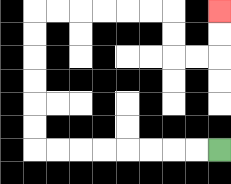{'start': '[9, 6]', 'end': '[9, 0]', 'path_directions': 'L,L,L,L,L,L,L,L,U,U,U,U,U,U,R,R,R,R,R,R,D,D,R,R,U,U', 'path_coordinates': '[[9, 6], [8, 6], [7, 6], [6, 6], [5, 6], [4, 6], [3, 6], [2, 6], [1, 6], [1, 5], [1, 4], [1, 3], [1, 2], [1, 1], [1, 0], [2, 0], [3, 0], [4, 0], [5, 0], [6, 0], [7, 0], [7, 1], [7, 2], [8, 2], [9, 2], [9, 1], [9, 0]]'}